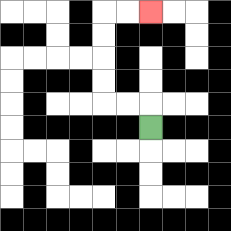{'start': '[6, 5]', 'end': '[6, 0]', 'path_directions': 'U,L,L,U,U,U,U,R,R', 'path_coordinates': '[[6, 5], [6, 4], [5, 4], [4, 4], [4, 3], [4, 2], [4, 1], [4, 0], [5, 0], [6, 0]]'}